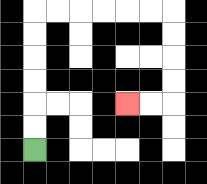{'start': '[1, 6]', 'end': '[5, 4]', 'path_directions': 'U,U,U,U,U,U,R,R,R,R,R,R,D,D,D,D,L,L', 'path_coordinates': '[[1, 6], [1, 5], [1, 4], [1, 3], [1, 2], [1, 1], [1, 0], [2, 0], [3, 0], [4, 0], [5, 0], [6, 0], [7, 0], [7, 1], [7, 2], [7, 3], [7, 4], [6, 4], [5, 4]]'}